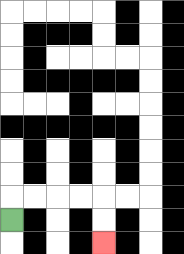{'start': '[0, 9]', 'end': '[4, 10]', 'path_directions': 'U,R,R,R,R,D,D', 'path_coordinates': '[[0, 9], [0, 8], [1, 8], [2, 8], [3, 8], [4, 8], [4, 9], [4, 10]]'}